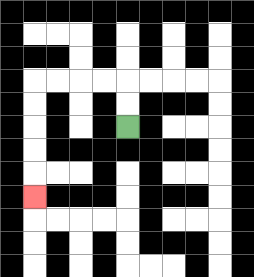{'start': '[5, 5]', 'end': '[1, 8]', 'path_directions': 'U,U,L,L,L,L,D,D,D,D,D', 'path_coordinates': '[[5, 5], [5, 4], [5, 3], [4, 3], [3, 3], [2, 3], [1, 3], [1, 4], [1, 5], [1, 6], [1, 7], [1, 8]]'}